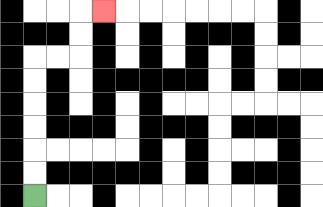{'start': '[1, 8]', 'end': '[4, 0]', 'path_directions': 'U,U,U,U,U,U,R,R,U,U,R', 'path_coordinates': '[[1, 8], [1, 7], [1, 6], [1, 5], [1, 4], [1, 3], [1, 2], [2, 2], [3, 2], [3, 1], [3, 0], [4, 0]]'}